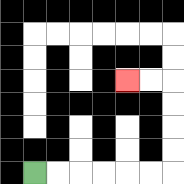{'start': '[1, 7]', 'end': '[5, 3]', 'path_directions': 'R,R,R,R,R,R,U,U,U,U,L,L', 'path_coordinates': '[[1, 7], [2, 7], [3, 7], [4, 7], [5, 7], [6, 7], [7, 7], [7, 6], [7, 5], [7, 4], [7, 3], [6, 3], [5, 3]]'}